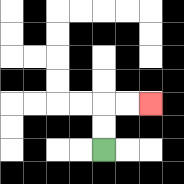{'start': '[4, 6]', 'end': '[6, 4]', 'path_directions': 'U,U,R,R', 'path_coordinates': '[[4, 6], [4, 5], [4, 4], [5, 4], [6, 4]]'}